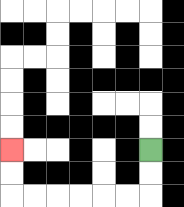{'start': '[6, 6]', 'end': '[0, 6]', 'path_directions': 'D,D,L,L,L,L,L,L,U,U', 'path_coordinates': '[[6, 6], [6, 7], [6, 8], [5, 8], [4, 8], [3, 8], [2, 8], [1, 8], [0, 8], [0, 7], [0, 6]]'}